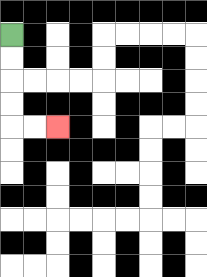{'start': '[0, 1]', 'end': '[2, 5]', 'path_directions': 'D,D,D,D,R,R', 'path_coordinates': '[[0, 1], [0, 2], [0, 3], [0, 4], [0, 5], [1, 5], [2, 5]]'}